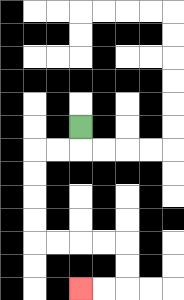{'start': '[3, 5]', 'end': '[3, 12]', 'path_directions': 'D,L,L,D,D,D,D,R,R,R,R,D,D,L,L', 'path_coordinates': '[[3, 5], [3, 6], [2, 6], [1, 6], [1, 7], [1, 8], [1, 9], [1, 10], [2, 10], [3, 10], [4, 10], [5, 10], [5, 11], [5, 12], [4, 12], [3, 12]]'}